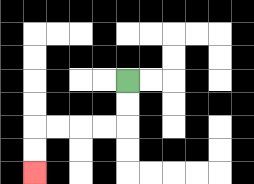{'start': '[5, 3]', 'end': '[1, 7]', 'path_directions': 'D,D,L,L,L,L,D,D', 'path_coordinates': '[[5, 3], [5, 4], [5, 5], [4, 5], [3, 5], [2, 5], [1, 5], [1, 6], [1, 7]]'}